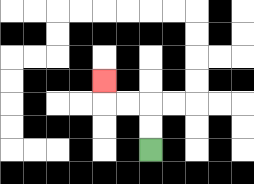{'start': '[6, 6]', 'end': '[4, 3]', 'path_directions': 'U,U,L,L,U', 'path_coordinates': '[[6, 6], [6, 5], [6, 4], [5, 4], [4, 4], [4, 3]]'}